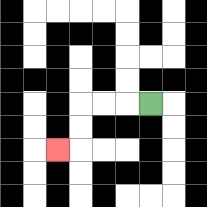{'start': '[6, 4]', 'end': '[2, 6]', 'path_directions': 'L,L,L,D,D,L', 'path_coordinates': '[[6, 4], [5, 4], [4, 4], [3, 4], [3, 5], [3, 6], [2, 6]]'}